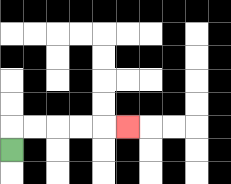{'start': '[0, 6]', 'end': '[5, 5]', 'path_directions': 'U,R,R,R,R,R', 'path_coordinates': '[[0, 6], [0, 5], [1, 5], [2, 5], [3, 5], [4, 5], [5, 5]]'}